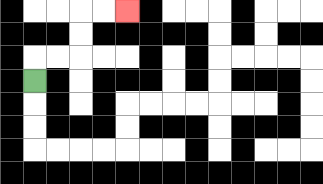{'start': '[1, 3]', 'end': '[5, 0]', 'path_directions': 'U,R,R,U,U,R,R', 'path_coordinates': '[[1, 3], [1, 2], [2, 2], [3, 2], [3, 1], [3, 0], [4, 0], [5, 0]]'}